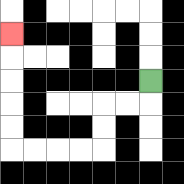{'start': '[6, 3]', 'end': '[0, 1]', 'path_directions': 'D,L,L,D,D,L,L,L,L,U,U,U,U,U', 'path_coordinates': '[[6, 3], [6, 4], [5, 4], [4, 4], [4, 5], [4, 6], [3, 6], [2, 6], [1, 6], [0, 6], [0, 5], [0, 4], [0, 3], [0, 2], [0, 1]]'}